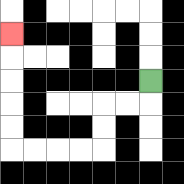{'start': '[6, 3]', 'end': '[0, 1]', 'path_directions': 'D,L,L,D,D,L,L,L,L,U,U,U,U,U', 'path_coordinates': '[[6, 3], [6, 4], [5, 4], [4, 4], [4, 5], [4, 6], [3, 6], [2, 6], [1, 6], [0, 6], [0, 5], [0, 4], [0, 3], [0, 2], [0, 1]]'}